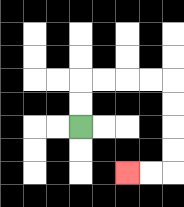{'start': '[3, 5]', 'end': '[5, 7]', 'path_directions': 'U,U,R,R,R,R,D,D,D,D,L,L', 'path_coordinates': '[[3, 5], [3, 4], [3, 3], [4, 3], [5, 3], [6, 3], [7, 3], [7, 4], [7, 5], [7, 6], [7, 7], [6, 7], [5, 7]]'}